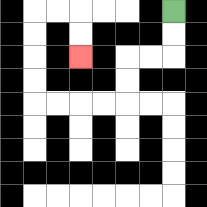{'start': '[7, 0]', 'end': '[3, 2]', 'path_directions': 'D,D,L,L,D,D,L,L,L,L,U,U,U,U,R,R,D,D', 'path_coordinates': '[[7, 0], [7, 1], [7, 2], [6, 2], [5, 2], [5, 3], [5, 4], [4, 4], [3, 4], [2, 4], [1, 4], [1, 3], [1, 2], [1, 1], [1, 0], [2, 0], [3, 0], [3, 1], [3, 2]]'}